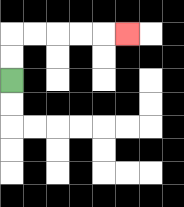{'start': '[0, 3]', 'end': '[5, 1]', 'path_directions': 'U,U,R,R,R,R,R', 'path_coordinates': '[[0, 3], [0, 2], [0, 1], [1, 1], [2, 1], [3, 1], [4, 1], [5, 1]]'}